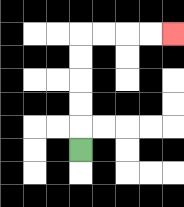{'start': '[3, 6]', 'end': '[7, 1]', 'path_directions': 'U,U,U,U,U,R,R,R,R', 'path_coordinates': '[[3, 6], [3, 5], [3, 4], [3, 3], [3, 2], [3, 1], [4, 1], [5, 1], [6, 1], [7, 1]]'}